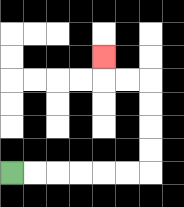{'start': '[0, 7]', 'end': '[4, 2]', 'path_directions': 'R,R,R,R,R,R,U,U,U,U,L,L,U', 'path_coordinates': '[[0, 7], [1, 7], [2, 7], [3, 7], [4, 7], [5, 7], [6, 7], [6, 6], [6, 5], [6, 4], [6, 3], [5, 3], [4, 3], [4, 2]]'}